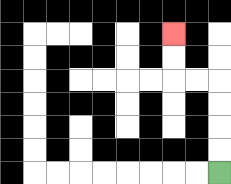{'start': '[9, 7]', 'end': '[7, 1]', 'path_directions': 'U,U,U,U,L,L,U,U', 'path_coordinates': '[[9, 7], [9, 6], [9, 5], [9, 4], [9, 3], [8, 3], [7, 3], [7, 2], [7, 1]]'}